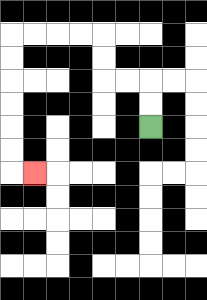{'start': '[6, 5]', 'end': '[1, 7]', 'path_directions': 'U,U,L,L,U,U,L,L,L,L,D,D,D,D,D,D,R', 'path_coordinates': '[[6, 5], [6, 4], [6, 3], [5, 3], [4, 3], [4, 2], [4, 1], [3, 1], [2, 1], [1, 1], [0, 1], [0, 2], [0, 3], [0, 4], [0, 5], [0, 6], [0, 7], [1, 7]]'}